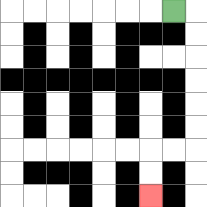{'start': '[7, 0]', 'end': '[6, 8]', 'path_directions': 'R,D,D,D,D,D,D,L,L,D,D', 'path_coordinates': '[[7, 0], [8, 0], [8, 1], [8, 2], [8, 3], [8, 4], [8, 5], [8, 6], [7, 6], [6, 6], [6, 7], [6, 8]]'}